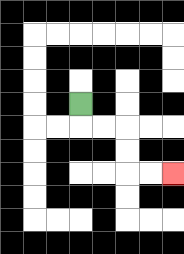{'start': '[3, 4]', 'end': '[7, 7]', 'path_directions': 'D,R,R,D,D,R,R', 'path_coordinates': '[[3, 4], [3, 5], [4, 5], [5, 5], [5, 6], [5, 7], [6, 7], [7, 7]]'}